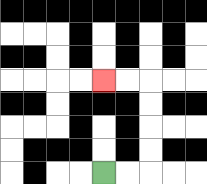{'start': '[4, 7]', 'end': '[4, 3]', 'path_directions': 'R,R,U,U,U,U,L,L', 'path_coordinates': '[[4, 7], [5, 7], [6, 7], [6, 6], [6, 5], [6, 4], [6, 3], [5, 3], [4, 3]]'}